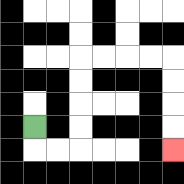{'start': '[1, 5]', 'end': '[7, 6]', 'path_directions': 'D,R,R,U,U,U,U,R,R,R,R,D,D,D,D', 'path_coordinates': '[[1, 5], [1, 6], [2, 6], [3, 6], [3, 5], [3, 4], [3, 3], [3, 2], [4, 2], [5, 2], [6, 2], [7, 2], [7, 3], [7, 4], [7, 5], [7, 6]]'}